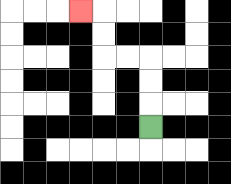{'start': '[6, 5]', 'end': '[3, 0]', 'path_directions': 'U,U,U,L,L,U,U,L', 'path_coordinates': '[[6, 5], [6, 4], [6, 3], [6, 2], [5, 2], [4, 2], [4, 1], [4, 0], [3, 0]]'}